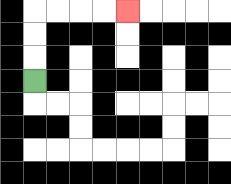{'start': '[1, 3]', 'end': '[5, 0]', 'path_directions': 'U,U,U,R,R,R,R', 'path_coordinates': '[[1, 3], [1, 2], [1, 1], [1, 0], [2, 0], [3, 0], [4, 0], [5, 0]]'}